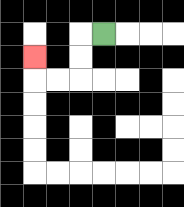{'start': '[4, 1]', 'end': '[1, 2]', 'path_directions': 'L,D,D,L,L,U', 'path_coordinates': '[[4, 1], [3, 1], [3, 2], [3, 3], [2, 3], [1, 3], [1, 2]]'}